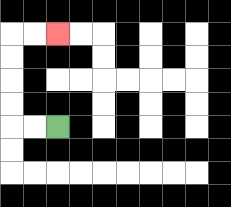{'start': '[2, 5]', 'end': '[2, 1]', 'path_directions': 'L,L,U,U,U,U,R,R', 'path_coordinates': '[[2, 5], [1, 5], [0, 5], [0, 4], [0, 3], [0, 2], [0, 1], [1, 1], [2, 1]]'}